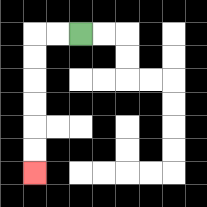{'start': '[3, 1]', 'end': '[1, 7]', 'path_directions': 'L,L,D,D,D,D,D,D', 'path_coordinates': '[[3, 1], [2, 1], [1, 1], [1, 2], [1, 3], [1, 4], [1, 5], [1, 6], [1, 7]]'}